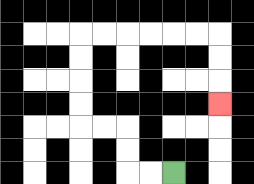{'start': '[7, 7]', 'end': '[9, 4]', 'path_directions': 'L,L,U,U,L,L,U,U,U,U,R,R,R,R,R,R,D,D,D', 'path_coordinates': '[[7, 7], [6, 7], [5, 7], [5, 6], [5, 5], [4, 5], [3, 5], [3, 4], [3, 3], [3, 2], [3, 1], [4, 1], [5, 1], [6, 1], [7, 1], [8, 1], [9, 1], [9, 2], [9, 3], [9, 4]]'}